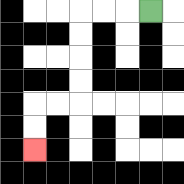{'start': '[6, 0]', 'end': '[1, 6]', 'path_directions': 'L,L,L,D,D,D,D,L,L,D,D', 'path_coordinates': '[[6, 0], [5, 0], [4, 0], [3, 0], [3, 1], [3, 2], [3, 3], [3, 4], [2, 4], [1, 4], [1, 5], [1, 6]]'}